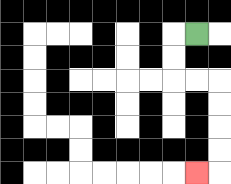{'start': '[8, 1]', 'end': '[8, 7]', 'path_directions': 'L,D,D,R,R,D,D,D,D,L', 'path_coordinates': '[[8, 1], [7, 1], [7, 2], [7, 3], [8, 3], [9, 3], [9, 4], [9, 5], [9, 6], [9, 7], [8, 7]]'}